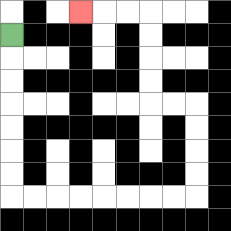{'start': '[0, 1]', 'end': '[3, 0]', 'path_directions': 'D,D,D,D,D,D,D,R,R,R,R,R,R,R,R,U,U,U,U,L,L,U,U,U,U,L,L,L', 'path_coordinates': '[[0, 1], [0, 2], [0, 3], [0, 4], [0, 5], [0, 6], [0, 7], [0, 8], [1, 8], [2, 8], [3, 8], [4, 8], [5, 8], [6, 8], [7, 8], [8, 8], [8, 7], [8, 6], [8, 5], [8, 4], [7, 4], [6, 4], [6, 3], [6, 2], [6, 1], [6, 0], [5, 0], [4, 0], [3, 0]]'}